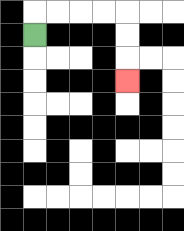{'start': '[1, 1]', 'end': '[5, 3]', 'path_directions': 'U,R,R,R,R,D,D,D', 'path_coordinates': '[[1, 1], [1, 0], [2, 0], [3, 0], [4, 0], [5, 0], [5, 1], [5, 2], [5, 3]]'}